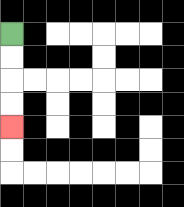{'start': '[0, 1]', 'end': '[0, 5]', 'path_directions': 'D,D,D,D', 'path_coordinates': '[[0, 1], [0, 2], [0, 3], [0, 4], [0, 5]]'}